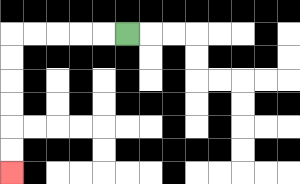{'start': '[5, 1]', 'end': '[0, 7]', 'path_directions': 'L,L,L,L,L,D,D,D,D,D,D', 'path_coordinates': '[[5, 1], [4, 1], [3, 1], [2, 1], [1, 1], [0, 1], [0, 2], [0, 3], [0, 4], [0, 5], [0, 6], [0, 7]]'}